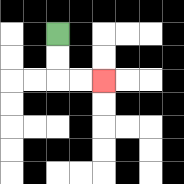{'start': '[2, 1]', 'end': '[4, 3]', 'path_directions': 'D,D,R,R', 'path_coordinates': '[[2, 1], [2, 2], [2, 3], [3, 3], [4, 3]]'}